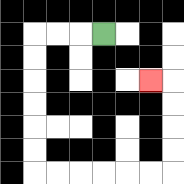{'start': '[4, 1]', 'end': '[6, 3]', 'path_directions': 'L,L,L,D,D,D,D,D,D,R,R,R,R,R,R,U,U,U,U,L', 'path_coordinates': '[[4, 1], [3, 1], [2, 1], [1, 1], [1, 2], [1, 3], [1, 4], [1, 5], [1, 6], [1, 7], [2, 7], [3, 7], [4, 7], [5, 7], [6, 7], [7, 7], [7, 6], [7, 5], [7, 4], [7, 3], [6, 3]]'}